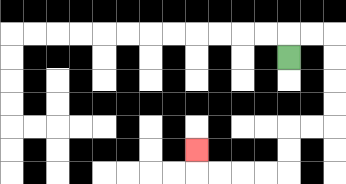{'start': '[12, 2]', 'end': '[8, 6]', 'path_directions': 'U,R,R,D,D,D,D,L,L,D,D,L,L,L,L,U', 'path_coordinates': '[[12, 2], [12, 1], [13, 1], [14, 1], [14, 2], [14, 3], [14, 4], [14, 5], [13, 5], [12, 5], [12, 6], [12, 7], [11, 7], [10, 7], [9, 7], [8, 7], [8, 6]]'}